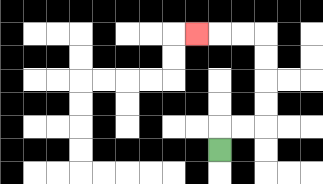{'start': '[9, 6]', 'end': '[8, 1]', 'path_directions': 'U,R,R,U,U,U,U,L,L,L', 'path_coordinates': '[[9, 6], [9, 5], [10, 5], [11, 5], [11, 4], [11, 3], [11, 2], [11, 1], [10, 1], [9, 1], [8, 1]]'}